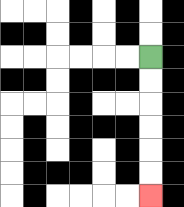{'start': '[6, 2]', 'end': '[6, 8]', 'path_directions': 'D,D,D,D,D,D', 'path_coordinates': '[[6, 2], [6, 3], [6, 4], [6, 5], [6, 6], [6, 7], [6, 8]]'}